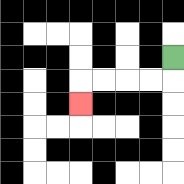{'start': '[7, 2]', 'end': '[3, 4]', 'path_directions': 'D,L,L,L,L,D', 'path_coordinates': '[[7, 2], [7, 3], [6, 3], [5, 3], [4, 3], [3, 3], [3, 4]]'}